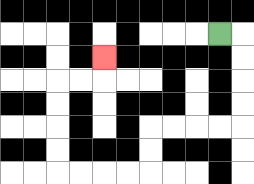{'start': '[9, 1]', 'end': '[4, 2]', 'path_directions': 'R,D,D,D,D,L,L,L,L,D,D,L,L,L,L,U,U,U,U,R,R,U', 'path_coordinates': '[[9, 1], [10, 1], [10, 2], [10, 3], [10, 4], [10, 5], [9, 5], [8, 5], [7, 5], [6, 5], [6, 6], [6, 7], [5, 7], [4, 7], [3, 7], [2, 7], [2, 6], [2, 5], [2, 4], [2, 3], [3, 3], [4, 3], [4, 2]]'}